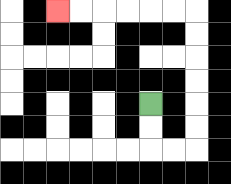{'start': '[6, 4]', 'end': '[2, 0]', 'path_directions': 'D,D,R,R,U,U,U,U,U,U,L,L,L,L,L,L', 'path_coordinates': '[[6, 4], [6, 5], [6, 6], [7, 6], [8, 6], [8, 5], [8, 4], [8, 3], [8, 2], [8, 1], [8, 0], [7, 0], [6, 0], [5, 0], [4, 0], [3, 0], [2, 0]]'}